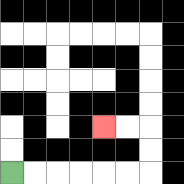{'start': '[0, 7]', 'end': '[4, 5]', 'path_directions': 'R,R,R,R,R,R,U,U,L,L', 'path_coordinates': '[[0, 7], [1, 7], [2, 7], [3, 7], [4, 7], [5, 7], [6, 7], [6, 6], [6, 5], [5, 5], [4, 5]]'}